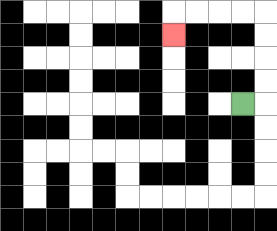{'start': '[10, 4]', 'end': '[7, 1]', 'path_directions': 'R,U,U,U,U,L,L,L,L,D', 'path_coordinates': '[[10, 4], [11, 4], [11, 3], [11, 2], [11, 1], [11, 0], [10, 0], [9, 0], [8, 0], [7, 0], [7, 1]]'}